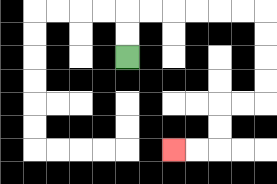{'start': '[5, 2]', 'end': '[7, 6]', 'path_directions': 'U,U,R,R,R,R,R,R,D,D,D,D,L,L,D,D,L,L', 'path_coordinates': '[[5, 2], [5, 1], [5, 0], [6, 0], [7, 0], [8, 0], [9, 0], [10, 0], [11, 0], [11, 1], [11, 2], [11, 3], [11, 4], [10, 4], [9, 4], [9, 5], [9, 6], [8, 6], [7, 6]]'}